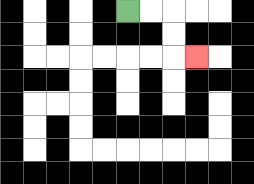{'start': '[5, 0]', 'end': '[8, 2]', 'path_directions': 'R,R,D,D,R', 'path_coordinates': '[[5, 0], [6, 0], [7, 0], [7, 1], [7, 2], [8, 2]]'}